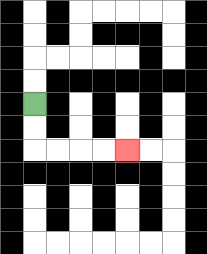{'start': '[1, 4]', 'end': '[5, 6]', 'path_directions': 'D,D,R,R,R,R', 'path_coordinates': '[[1, 4], [1, 5], [1, 6], [2, 6], [3, 6], [4, 6], [5, 6]]'}